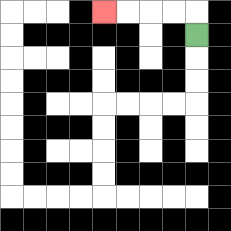{'start': '[8, 1]', 'end': '[4, 0]', 'path_directions': 'U,L,L,L,L', 'path_coordinates': '[[8, 1], [8, 0], [7, 0], [6, 0], [5, 0], [4, 0]]'}